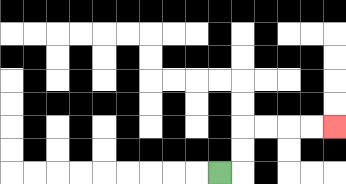{'start': '[9, 7]', 'end': '[14, 5]', 'path_directions': 'R,U,U,R,R,R,R', 'path_coordinates': '[[9, 7], [10, 7], [10, 6], [10, 5], [11, 5], [12, 5], [13, 5], [14, 5]]'}